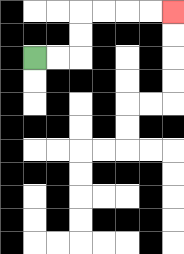{'start': '[1, 2]', 'end': '[7, 0]', 'path_directions': 'R,R,U,U,R,R,R,R', 'path_coordinates': '[[1, 2], [2, 2], [3, 2], [3, 1], [3, 0], [4, 0], [5, 0], [6, 0], [7, 0]]'}